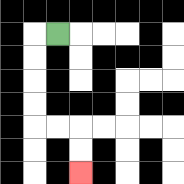{'start': '[2, 1]', 'end': '[3, 7]', 'path_directions': 'L,D,D,D,D,R,R,D,D', 'path_coordinates': '[[2, 1], [1, 1], [1, 2], [1, 3], [1, 4], [1, 5], [2, 5], [3, 5], [3, 6], [3, 7]]'}